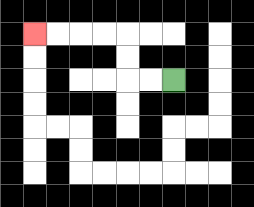{'start': '[7, 3]', 'end': '[1, 1]', 'path_directions': 'L,L,U,U,L,L,L,L', 'path_coordinates': '[[7, 3], [6, 3], [5, 3], [5, 2], [5, 1], [4, 1], [3, 1], [2, 1], [1, 1]]'}